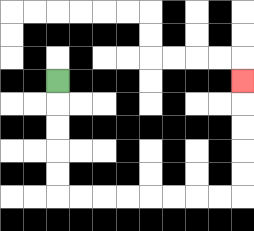{'start': '[2, 3]', 'end': '[10, 3]', 'path_directions': 'D,D,D,D,D,R,R,R,R,R,R,R,R,U,U,U,U,U', 'path_coordinates': '[[2, 3], [2, 4], [2, 5], [2, 6], [2, 7], [2, 8], [3, 8], [4, 8], [5, 8], [6, 8], [7, 8], [8, 8], [9, 8], [10, 8], [10, 7], [10, 6], [10, 5], [10, 4], [10, 3]]'}